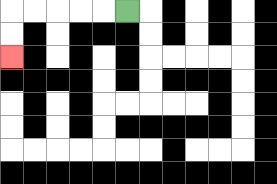{'start': '[5, 0]', 'end': '[0, 2]', 'path_directions': 'L,L,L,L,L,D,D', 'path_coordinates': '[[5, 0], [4, 0], [3, 0], [2, 0], [1, 0], [0, 0], [0, 1], [0, 2]]'}